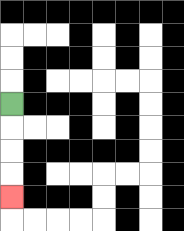{'start': '[0, 4]', 'end': '[0, 8]', 'path_directions': 'D,D,D,D', 'path_coordinates': '[[0, 4], [0, 5], [0, 6], [0, 7], [0, 8]]'}